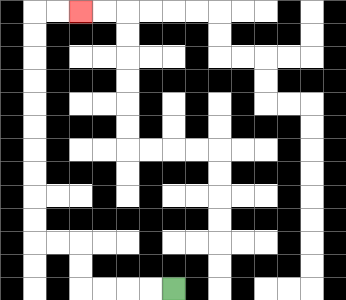{'start': '[7, 12]', 'end': '[3, 0]', 'path_directions': 'L,L,L,L,U,U,L,L,U,U,U,U,U,U,U,U,U,U,R,R', 'path_coordinates': '[[7, 12], [6, 12], [5, 12], [4, 12], [3, 12], [3, 11], [3, 10], [2, 10], [1, 10], [1, 9], [1, 8], [1, 7], [1, 6], [1, 5], [1, 4], [1, 3], [1, 2], [1, 1], [1, 0], [2, 0], [3, 0]]'}